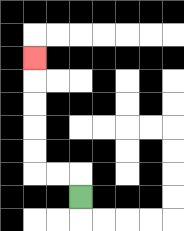{'start': '[3, 8]', 'end': '[1, 2]', 'path_directions': 'U,L,L,U,U,U,U,U', 'path_coordinates': '[[3, 8], [3, 7], [2, 7], [1, 7], [1, 6], [1, 5], [1, 4], [1, 3], [1, 2]]'}